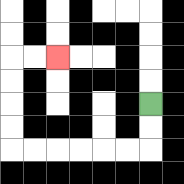{'start': '[6, 4]', 'end': '[2, 2]', 'path_directions': 'D,D,L,L,L,L,L,L,U,U,U,U,R,R', 'path_coordinates': '[[6, 4], [6, 5], [6, 6], [5, 6], [4, 6], [3, 6], [2, 6], [1, 6], [0, 6], [0, 5], [0, 4], [0, 3], [0, 2], [1, 2], [2, 2]]'}